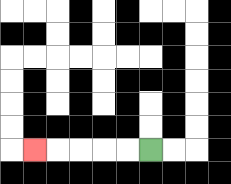{'start': '[6, 6]', 'end': '[1, 6]', 'path_directions': 'L,L,L,L,L', 'path_coordinates': '[[6, 6], [5, 6], [4, 6], [3, 6], [2, 6], [1, 6]]'}